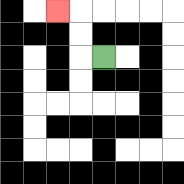{'start': '[4, 2]', 'end': '[2, 0]', 'path_directions': 'L,U,U,L', 'path_coordinates': '[[4, 2], [3, 2], [3, 1], [3, 0], [2, 0]]'}